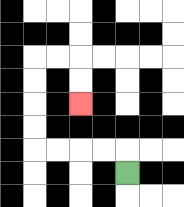{'start': '[5, 7]', 'end': '[3, 4]', 'path_directions': 'U,L,L,L,L,U,U,U,U,R,R,D,D', 'path_coordinates': '[[5, 7], [5, 6], [4, 6], [3, 6], [2, 6], [1, 6], [1, 5], [1, 4], [1, 3], [1, 2], [2, 2], [3, 2], [3, 3], [3, 4]]'}